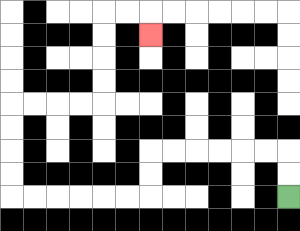{'start': '[12, 8]', 'end': '[6, 1]', 'path_directions': 'U,U,L,L,L,L,L,L,D,D,L,L,L,L,L,L,U,U,U,U,R,R,R,R,U,U,U,U,R,R,D', 'path_coordinates': '[[12, 8], [12, 7], [12, 6], [11, 6], [10, 6], [9, 6], [8, 6], [7, 6], [6, 6], [6, 7], [6, 8], [5, 8], [4, 8], [3, 8], [2, 8], [1, 8], [0, 8], [0, 7], [0, 6], [0, 5], [0, 4], [1, 4], [2, 4], [3, 4], [4, 4], [4, 3], [4, 2], [4, 1], [4, 0], [5, 0], [6, 0], [6, 1]]'}